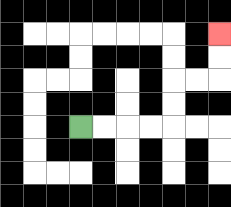{'start': '[3, 5]', 'end': '[9, 1]', 'path_directions': 'R,R,R,R,U,U,R,R,U,U', 'path_coordinates': '[[3, 5], [4, 5], [5, 5], [6, 5], [7, 5], [7, 4], [7, 3], [8, 3], [9, 3], [9, 2], [9, 1]]'}